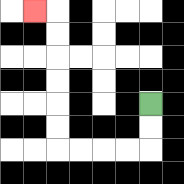{'start': '[6, 4]', 'end': '[1, 0]', 'path_directions': 'D,D,L,L,L,L,U,U,U,U,U,U,L', 'path_coordinates': '[[6, 4], [6, 5], [6, 6], [5, 6], [4, 6], [3, 6], [2, 6], [2, 5], [2, 4], [2, 3], [2, 2], [2, 1], [2, 0], [1, 0]]'}